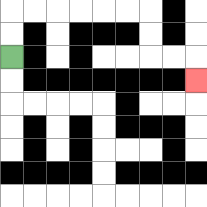{'start': '[0, 2]', 'end': '[8, 3]', 'path_directions': 'U,U,R,R,R,R,R,R,D,D,R,R,D', 'path_coordinates': '[[0, 2], [0, 1], [0, 0], [1, 0], [2, 0], [3, 0], [4, 0], [5, 0], [6, 0], [6, 1], [6, 2], [7, 2], [8, 2], [8, 3]]'}